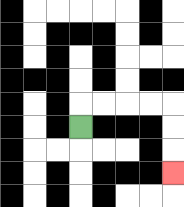{'start': '[3, 5]', 'end': '[7, 7]', 'path_directions': 'U,R,R,R,R,D,D,D', 'path_coordinates': '[[3, 5], [3, 4], [4, 4], [5, 4], [6, 4], [7, 4], [7, 5], [7, 6], [7, 7]]'}